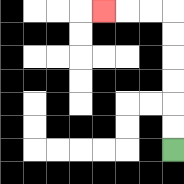{'start': '[7, 6]', 'end': '[4, 0]', 'path_directions': 'U,U,U,U,U,U,L,L,L', 'path_coordinates': '[[7, 6], [7, 5], [7, 4], [7, 3], [7, 2], [7, 1], [7, 0], [6, 0], [5, 0], [4, 0]]'}